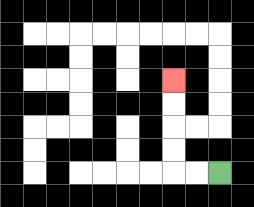{'start': '[9, 7]', 'end': '[7, 3]', 'path_directions': 'L,L,U,U,U,U', 'path_coordinates': '[[9, 7], [8, 7], [7, 7], [7, 6], [7, 5], [7, 4], [7, 3]]'}